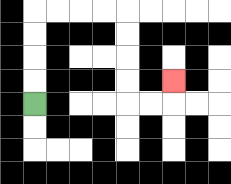{'start': '[1, 4]', 'end': '[7, 3]', 'path_directions': 'U,U,U,U,R,R,R,R,D,D,D,D,R,R,U', 'path_coordinates': '[[1, 4], [1, 3], [1, 2], [1, 1], [1, 0], [2, 0], [3, 0], [4, 0], [5, 0], [5, 1], [5, 2], [5, 3], [5, 4], [6, 4], [7, 4], [7, 3]]'}